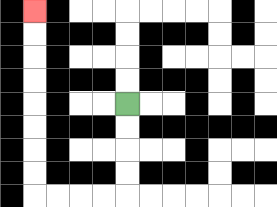{'start': '[5, 4]', 'end': '[1, 0]', 'path_directions': 'D,D,D,D,L,L,L,L,U,U,U,U,U,U,U,U', 'path_coordinates': '[[5, 4], [5, 5], [5, 6], [5, 7], [5, 8], [4, 8], [3, 8], [2, 8], [1, 8], [1, 7], [1, 6], [1, 5], [1, 4], [1, 3], [1, 2], [1, 1], [1, 0]]'}